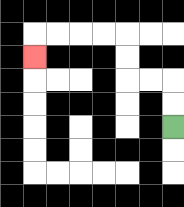{'start': '[7, 5]', 'end': '[1, 2]', 'path_directions': 'U,U,L,L,U,U,L,L,L,L,D', 'path_coordinates': '[[7, 5], [7, 4], [7, 3], [6, 3], [5, 3], [5, 2], [5, 1], [4, 1], [3, 1], [2, 1], [1, 1], [1, 2]]'}